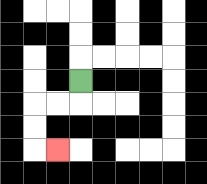{'start': '[3, 3]', 'end': '[2, 6]', 'path_directions': 'D,L,L,D,D,R', 'path_coordinates': '[[3, 3], [3, 4], [2, 4], [1, 4], [1, 5], [1, 6], [2, 6]]'}